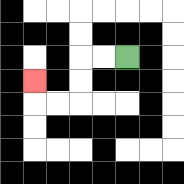{'start': '[5, 2]', 'end': '[1, 3]', 'path_directions': 'L,L,D,D,L,L,U', 'path_coordinates': '[[5, 2], [4, 2], [3, 2], [3, 3], [3, 4], [2, 4], [1, 4], [1, 3]]'}